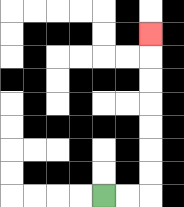{'start': '[4, 8]', 'end': '[6, 1]', 'path_directions': 'R,R,U,U,U,U,U,U,U', 'path_coordinates': '[[4, 8], [5, 8], [6, 8], [6, 7], [6, 6], [6, 5], [6, 4], [6, 3], [6, 2], [6, 1]]'}